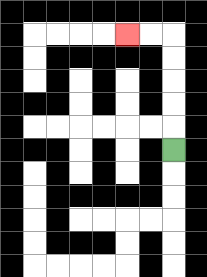{'start': '[7, 6]', 'end': '[5, 1]', 'path_directions': 'U,U,U,U,U,L,L', 'path_coordinates': '[[7, 6], [7, 5], [7, 4], [7, 3], [7, 2], [7, 1], [6, 1], [5, 1]]'}